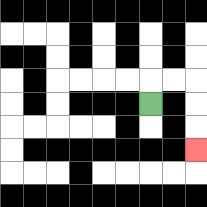{'start': '[6, 4]', 'end': '[8, 6]', 'path_directions': 'U,R,R,D,D,D', 'path_coordinates': '[[6, 4], [6, 3], [7, 3], [8, 3], [8, 4], [8, 5], [8, 6]]'}